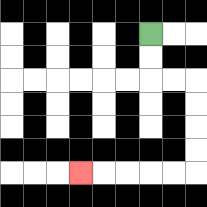{'start': '[6, 1]', 'end': '[3, 7]', 'path_directions': 'D,D,R,R,D,D,D,D,L,L,L,L,L', 'path_coordinates': '[[6, 1], [6, 2], [6, 3], [7, 3], [8, 3], [8, 4], [8, 5], [8, 6], [8, 7], [7, 7], [6, 7], [5, 7], [4, 7], [3, 7]]'}